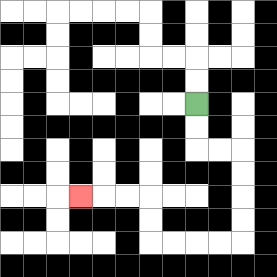{'start': '[8, 4]', 'end': '[3, 8]', 'path_directions': 'D,D,R,R,D,D,D,D,L,L,L,L,U,U,L,L,L', 'path_coordinates': '[[8, 4], [8, 5], [8, 6], [9, 6], [10, 6], [10, 7], [10, 8], [10, 9], [10, 10], [9, 10], [8, 10], [7, 10], [6, 10], [6, 9], [6, 8], [5, 8], [4, 8], [3, 8]]'}